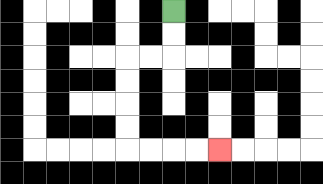{'start': '[7, 0]', 'end': '[9, 6]', 'path_directions': 'D,D,L,L,D,D,D,D,R,R,R,R', 'path_coordinates': '[[7, 0], [7, 1], [7, 2], [6, 2], [5, 2], [5, 3], [5, 4], [5, 5], [5, 6], [6, 6], [7, 6], [8, 6], [9, 6]]'}